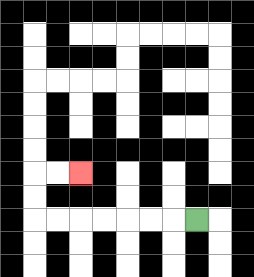{'start': '[8, 9]', 'end': '[3, 7]', 'path_directions': 'L,L,L,L,L,L,L,U,U,R,R', 'path_coordinates': '[[8, 9], [7, 9], [6, 9], [5, 9], [4, 9], [3, 9], [2, 9], [1, 9], [1, 8], [1, 7], [2, 7], [3, 7]]'}